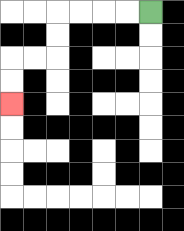{'start': '[6, 0]', 'end': '[0, 4]', 'path_directions': 'L,L,L,L,D,D,L,L,D,D', 'path_coordinates': '[[6, 0], [5, 0], [4, 0], [3, 0], [2, 0], [2, 1], [2, 2], [1, 2], [0, 2], [0, 3], [0, 4]]'}